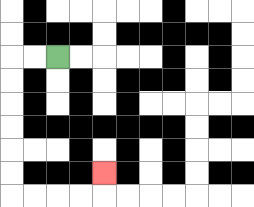{'start': '[2, 2]', 'end': '[4, 7]', 'path_directions': 'L,L,D,D,D,D,D,D,R,R,R,R,U', 'path_coordinates': '[[2, 2], [1, 2], [0, 2], [0, 3], [0, 4], [0, 5], [0, 6], [0, 7], [0, 8], [1, 8], [2, 8], [3, 8], [4, 8], [4, 7]]'}